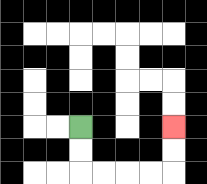{'start': '[3, 5]', 'end': '[7, 5]', 'path_directions': 'D,D,R,R,R,R,U,U', 'path_coordinates': '[[3, 5], [3, 6], [3, 7], [4, 7], [5, 7], [6, 7], [7, 7], [7, 6], [7, 5]]'}